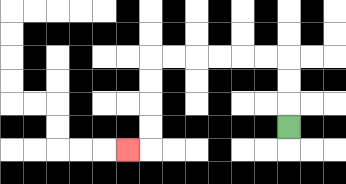{'start': '[12, 5]', 'end': '[5, 6]', 'path_directions': 'U,U,U,L,L,L,L,L,L,D,D,D,D,L', 'path_coordinates': '[[12, 5], [12, 4], [12, 3], [12, 2], [11, 2], [10, 2], [9, 2], [8, 2], [7, 2], [6, 2], [6, 3], [6, 4], [6, 5], [6, 6], [5, 6]]'}